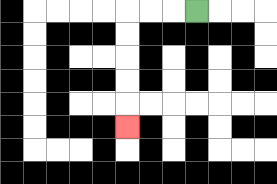{'start': '[8, 0]', 'end': '[5, 5]', 'path_directions': 'L,L,L,D,D,D,D,D', 'path_coordinates': '[[8, 0], [7, 0], [6, 0], [5, 0], [5, 1], [5, 2], [5, 3], [5, 4], [5, 5]]'}